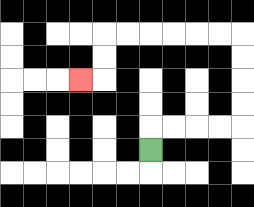{'start': '[6, 6]', 'end': '[3, 3]', 'path_directions': 'U,R,R,R,R,U,U,U,U,L,L,L,L,L,L,D,D,L', 'path_coordinates': '[[6, 6], [6, 5], [7, 5], [8, 5], [9, 5], [10, 5], [10, 4], [10, 3], [10, 2], [10, 1], [9, 1], [8, 1], [7, 1], [6, 1], [5, 1], [4, 1], [4, 2], [4, 3], [3, 3]]'}